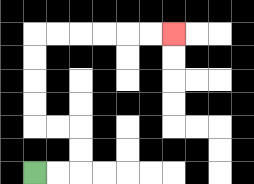{'start': '[1, 7]', 'end': '[7, 1]', 'path_directions': 'R,R,U,U,L,L,U,U,U,U,R,R,R,R,R,R', 'path_coordinates': '[[1, 7], [2, 7], [3, 7], [3, 6], [3, 5], [2, 5], [1, 5], [1, 4], [1, 3], [1, 2], [1, 1], [2, 1], [3, 1], [4, 1], [5, 1], [6, 1], [7, 1]]'}